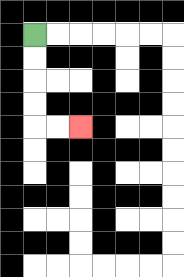{'start': '[1, 1]', 'end': '[3, 5]', 'path_directions': 'D,D,D,D,R,R', 'path_coordinates': '[[1, 1], [1, 2], [1, 3], [1, 4], [1, 5], [2, 5], [3, 5]]'}